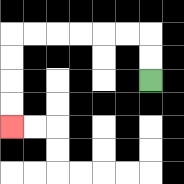{'start': '[6, 3]', 'end': '[0, 5]', 'path_directions': 'U,U,L,L,L,L,L,L,D,D,D,D', 'path_coordinates': '[[6, 3], [6, 2], [6, 1], [5, 1], [4, 1], [3, 1], [2, 1], [1, 1], [0, 1], [0, 2], [0, 3], [0, 4], [0, 5]]'}